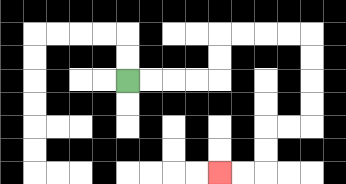{'start': '[5, 3]', 'end': '[9, 7]', 'path_directions': 'R,R,R,R,U,U,R,R,R,R,D,D,D,D,L,L,D,D,L,L', 'path_coordinates': '[[5, 3], [6, 3], [7, 3], [8, 3], [9, 3], [9, 2], [9, 1], [10, 1], [11, 1], [12, 1], [13, 1], [13, 2], [13, 3], [13, 4], [13, 5], [12, 5], [11, 5], [11, 6], [11, 7], [10, 7], [9, 7]]'}